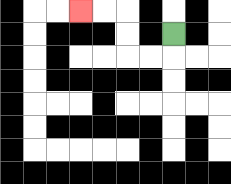{'start': '[7, 1]', 'end': '[3, 0]', 'path_directions': 'D,L,L,U,U,L,L', 'path_coordinates': '[[7, 1], [7, 2], [6, 2], [5, 2], [5, 1], [5, 0], [4, 0], [3, 0]]'}